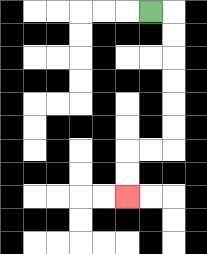{'start': '[6, 0]', 'end': '[5, 8]', 'path_directions': 'R,D,D,D,D,D,D,L,L,D,D', 'path_coordinates': '[[6, 0], [7, 0], [7, 1], [7, 2], [7, 3], [7, 4], [7, 5], [7, 6], [6, 6], [5, 6], [5, 7], [5, 8]]'}